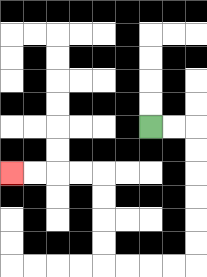{'start': '[6, 5]', 'end': '[0, 7]', 'path_directions': 'R,R,D,D,D,D,D,D,L,L,L,L,U,U,U,U,L,L,L,L', 'path_coordinates': '[[6, 5], [7, 5], [8, 5], [8, 6], [8, 7], [8, 8], [8, 9], [8, 10], [8, 11], [7, 11], [6, 11], [5, 11], [4, 11], [4, 10], [4, 9], [4, 8], [4, 7], [3, 7], [2, 7], [1, 7], [0, 7]]'}